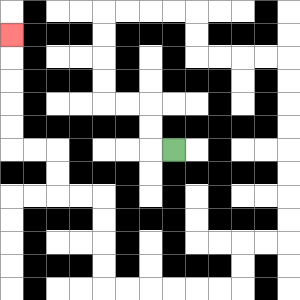{'start': '[7, 6]', 'end': '[0, 1]', 'path_directions': 'L,U,U,L,L,U,U,U,U,R,R,R,R,D,D,R,R,R,R,D,D,D,D,D,D,D,D,L,L,D,D,L,L,L,L,L,L,U,U,U,U,L,L,U,U,L,L,U,U,U,U,U', 'path_coordinates': '[[7, 6], [6, 6], [6, 5], [6, 4], [5, 4], [4, 4], [4, 3], [4, 2], [4, 1], [4, 0], [5, 0], [6, 0], [7, 0], [8, 0], [8, 1], [8, 2], [9, 2], [10, 2], [11, 2], [12, 2], [12, 3], [12, 4], [12, 5], [12, 6], [12, 7], [12, 8], [12, 9], [12, 10], [11, 10], [10, 10], [10, 11], [10, 12], [9, 12], [8, 12], [7, 12], [6, 12], [5, 12], [4, 12], [4, 11], [4, 10], [4, 9], [4, 8], [3, 8], [2, 8], [2, 7], [2, 6], [1, 6], [0, 6], [0, 5], [0, 4], [0, 3], [0, 2], [0, 1]]'}